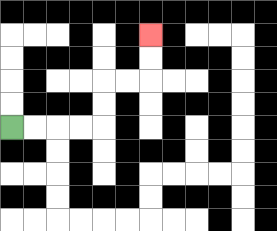{'start': '[0, 5]', 'end': '[6, 1]', 'path_directions': 'R,R,R,R,U,U,R,R,U,U', 'path_coordinates': '[[0, 5], [1, 5], [2, 5], [3, 5], [4, 5], [4, 4], [4, 3], [5, 3], [6, 3], [6, 2], [6, 1]]'}